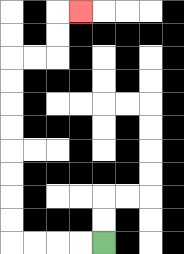{'start': '[4, 10]', 'end': '[3, 0]', 'path_directions': 'L,L,L,L,U,U,U,U,U,U,U,U,R,R,U,U,R', 'path_coordinates': '[[4, 10], [3, 10], [2, 10], [1, 10], [0, 10], [0, 9], [0, 8], [0, 7], [0, 6], [0, 5], [0, 4], [0, 3], [0, 2], [1, 2], [2, 2], [2, 1], [2, 0], [3, 0]]'}